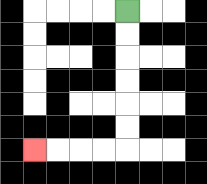{'start': '[5, 0]', 'end': '[1, 6]', 'path_directions': 'D,D,D,D,D,D,L,L,L,L', 'path_coordinates': '[[5, 0], [5, 1], [5, 2], [5, 3], [5, 4], [5, 5], [5, 6], [4, 6], [3, 6], [2, 6], [1, 6]]'}